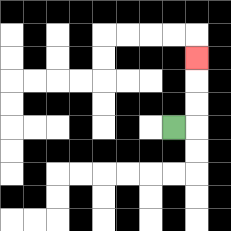{'start': '[7, 5]', 'end': '[8, 2]', 'path_directions': 'R,U,U,U', 'path_coordinates': '[[7, 5], [8, 5], [8, 4], [8, 3], [8, 2]]'}